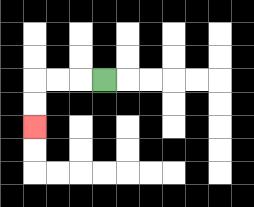{'start': '[4, 3]', 'end': '[1, 5]', 'path_directions': 'L,L,L,D,D', 'path_coordinates': '[[4, 3], [3, 3], [2, 3], [1, 3], [1, 4], [1, 5]]'}